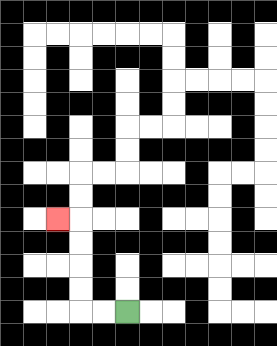{'start': '[5, 13]', 'end': '[2, 9]', 'path_directions': 'L,L,U,U,U,U,L', 'path_coordinates': '[[5, 13], [4, 13], [3, 13], [3, 12], [3, 11], [3, 10], [3, 9], [2, 9]]'}